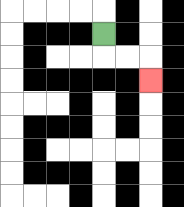{'start': '[4, 1]', 'end': '[6, 3]', 'path_directions': 'D,R,R,D', 'path_coordinates': '[[4, 1], [4, 2], [5, 2], [6, 2], [6, 3]]'}